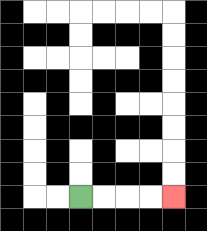{'start': '[3, 8]', 'end': '[7, 8]', 'path_directions': 'R,R,R,R', 'path_coordinates': '[[3, 8], [4, 8], [5, 8], [6, 8], [7, 8]]'}